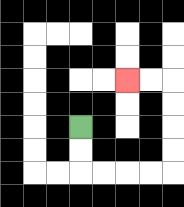{'start': '[3, 5]', 'end': '[5, 3]', 'path_directions': 'D,D,R,R,R,R,U,U,U,U,L,L', 'path_coordinates': '[[3, 5], [3, 6], [3, 7], [4, 7], [5, 7], [6, 7], [7, 7], [7, 6], [7, 5], [7, 4], [7, 3], [6, 3], [5, 3]]'}